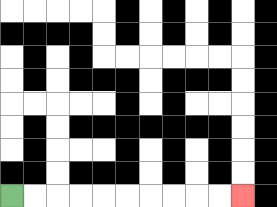{'start': '[0, 8]', 'end': '[10, 8]', 'path_directions': 'R,R,R,R,R,R,R,R,R,R', 'path_coordinates': '[[0, 8], [1, 8], [2, 8], [3, 8], [4, 8], [5, 8], [6, 8], [7, 8], [8, 8], [9, 8], [10, 8]]'}